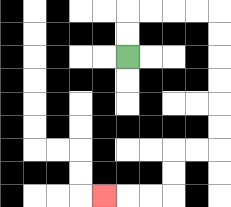{'start': '[5, 2]', 'end': '[4, 8]', 'path_directions': 'U,U,R,R,R,R,D,D,D,D,D,D,L,L,D,D,L,L,L', 'path_coordinates': '[[5, 2], [5, 1], [5, 0], [6, 0], [7, 0], [8, 0], [9, 0], [9, 1], [9, 2], [9, 3], [9, 4], [9, 5], [9, 6], [8, 6], [7, 6], [7, 7], [7, 8], [6, 8], [5, 8], [4, 8]]'}